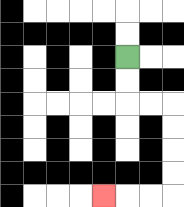{'start': '[5, 2]', 'end': '[4, 8]', 'path_directions': 'D,D,R,R,D,D,D,D,L,L,L', 'path_coordinates': '[[5, 2], [5, 3], [5, 4], [6, 4], [7, 4], [7, 5], [7, 6], [7, 7], [7, 8], [6, 8], [5, 8], [4, 8]]'}